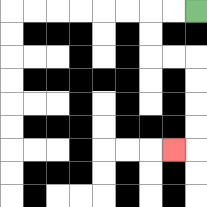{'start': '[8, 0]', 'end': '[7, 6]', 'path_directions': 'L,L,D,D,R,R,D,D,D,D,L', 'path_coordinates': '[[8, 0], [7, 0], [6, 0], [6, 1], [6, 2], [7, 2], [8, 2], [8, 3], [8, 4], [8, 5], [8, 6], [7, 6]]'}